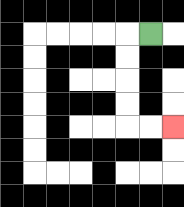{'start': '[6, 1]', 'end': '[7, 5]', 'path_directions': 'L,D,D,D,D,R,R', 'path_coordinates': '[[6, 1], [5, 1], [5, 2], [5, 3], [5, 4], [5, 5], [6, 5], [7, 5]]'}